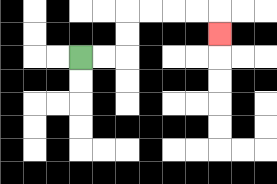{'start': '[3, 2]', 'end': '[9, 1]', 'path_directions': 'R,R,U,U,R,R,R,R,D', 'path_coordinates': '[[3, 2], [4, 2], [5, 2], [5, 1], [5, 0], [6, 0], [7, 0], [8, 0], [9, 0], [9, 1]]'}